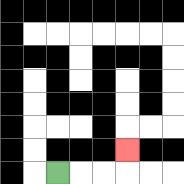{'start': '[2, 7]', 'end': '[5, 6]', 'path_directions': 'R,R,R,U', 'path_coordinates': '[[2, 7], [3, 7], [4, 7], [5, 7], [5, 6]]'}